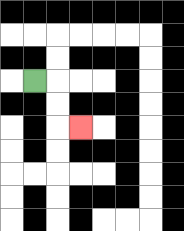{'start': '[1, 3]', 'end': '[3, 5]', 'path_directions': 'R,D,D,R', 'path_coordinates': '[[1, 3], [2, 3], [2, 4], [2, 5], [3, 5]]'}